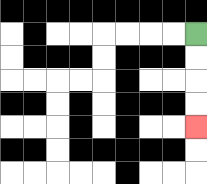{'start': '[8, 1]', 'end': '[8, 5]', 'path_directions': 'D,D,D,D', 'path_coordinates': '[[8, 1], [8, 2], [8, 3], [8, 4], [8, 5]]'}